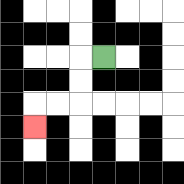{'start': '[4, 2]', 'end': '[1, 5]', 'path_directions': 'L,D,D,L,L,D', 'path_coordinates': '[[4, 2], [3, 2], [3, 3], [3, 4], [2, 4], [1, 4], [1, 5]]'}